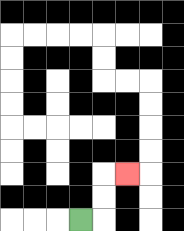{'start': '[3, 9]', 'end': '[5, 7]', 'path_directions': 'R,U,U,R', 'path_coordinates': '[[3, 9], [4, 9], [4, 8], [4, 7], [5, 7]]'}